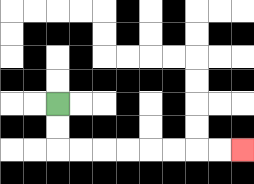{'start': '[2, 4]', 'end': '[10, 6]', 'path_directions': 'D,D,R,R,R,R,R,R,R,R', 'path_coordinates': '[[2, 4], [2, 5], [2, 6], [3, 6], [4, 6], [5, 6], [6, 6], [7, 6], [8, 6], [9, 6], [10, 6]]'}